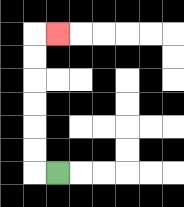{'start': '[2, 7]', 'end': '[2, 1]', 'path_directions': 'L,U,U,U,U,U,U,R', 'path_coordinates': '[[2, 7], [1, 7], [1, 6], [1, 5], [1, 4], [1, 3], [1, 2], [1, 1], [2, 1]]'}